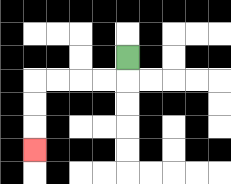{'start': '[5, 2]', 'end': '[1, 6]', 'path_directions': 'D,L,L,L,L,D,D,D', 'path_coordinates': '[[5, 2], [5, 3], [4, 3], [3, 3], [2, 3], [1, 3], [1, 4], [1, 5], [1, 6]]'}